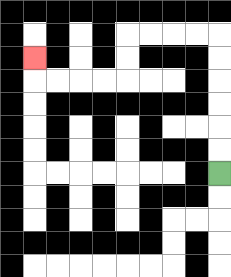{'start': '[9, 7]', 'end': '[1, 2]', 'path_directions': 'U,U,U,U,U,U,L,L,L,L,D,D,L,L,L,L,U', 'path_coordinates': '[[9, 7], [9, 6], [9, 5], [9, 4], [9, 3], [9, 2], [9, 1], [8, 1], [7, 1], [6, 1], [5, 1], [5, 2], [5, 3], [4, 3], [3, 3], [2, 3], [1, 3], [1, 2]]'}